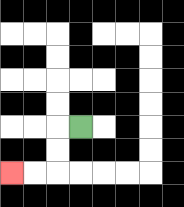{'start': '[3, 5]', 'end': '[0, 7]', 'path_directions': 'L,D,D,L,L', 'path_coordinates': '[[3, 5], [2, 5], [2, 6], [2, 7], [1, 7], [0, 7]]'}